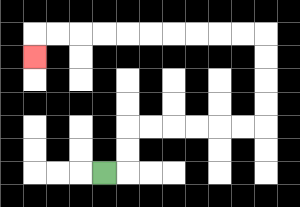{'start': '[4, 7]', 'end': '[1, 2]', 'path_directions': 'R,U,U,R,R,R,R,R,R,U,U,U,U,L,L,L,L,L,L,L,L,L,L,D', 'path_coordinates': '[[4, 7], [5, 7], [5, 6], [5, 5], [6, 5], [7, 5], [8, 5], [9, 5], [10, 5], [11, 5], [11, 4], [11, 3], [11, 2], [11, 1], [10, 1], [9, 1], [8, 1], [7, 1], [6, 1], [5, 1], [4, 1], [3, 1], [2, 1], [1, 1], [1, 2]]'}